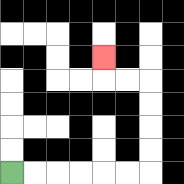{'start': '[0, 7]', 'end': '[4, 2]', 'path_directions': 'R,R,R,R,R,R,U,U,U,U,L,L,U', 'path_coordinates': '[[0, 7], [1, 7], [2, 7], [3, 7], [4, 7], [5, 7], [6, 7], [6, 6], [6, 5], [6, 4], [6, 3], [5, 3], [4, 3], [4, 2]]'}